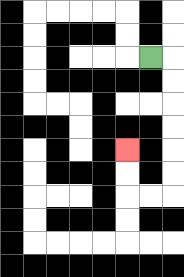{'start': '[6, 2]', 'end': '[5, 6]', 'path_directions': 'R,D,D,D,D,D,D,L,L,U,U', 'path_coordinates': '[[6, 2], [7, 2], [7, 3], [7, 4], [7, 5], [7, 6], [7, 7], [7, 8], [6, 8], [5, 8], [5, 7], [5, 6]]'}